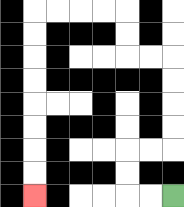{'start': '[7, 8]', 'end': '[1, 8]', 'path_directions': 'L,L,U,U,R,R,U,U,U,U,L,L,U,U,L,L,L,L,D,D,D,D,D,D,D,D', 'path_coordinates': '[[7, 8], [6, 8], [5, 8], [5, 7], [5, 6], [6, 6], [7, 6], [7, 5], [7, 4], [7, 3], [7, 2], [6, 2], [5, 2], [5, 1], [5, 0], [4, 0], [3, 0], [2, 0], [1, 0], [1, 1], [1, 2], [1, 3], [1, 4], [1, 5], [1, 6], [1, 7], [1, 8]]'}